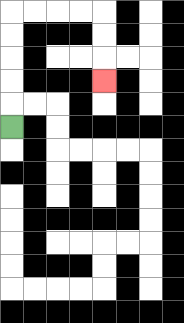{'start': '[0, 5]', 'end': '[4, 3]', 'path_directions': 'U,U,U,U,U,R,R,R,R,D,D,D', 'path_coordinates': '[[0, 5], [0, 4], [0, 3], [0, 2], [0, 1], [0, 0], [1, 0], [2, 0], [3, 0], [4, 0], [4, 1], [4, 2], [4, 3]]'}